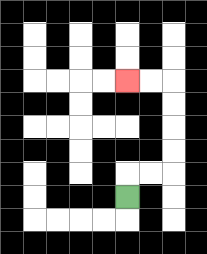{'start': '[5, 8]', 'end': '[5, 3]', 'path_directions': 'U,R,R,U,U,U,U,L,L', 'path_coordinates': '[[5, 8], [5, 7], [6, 7], [7, 7], [7, 6], [7, 5], [7, 4], [7, 3], [6, 3], [5, 3]]'}